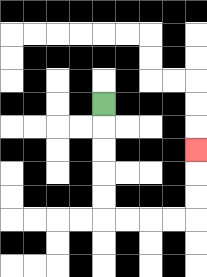{'start': '[4, 4]', 'end': '[8, 6]', 'path_directions': 'D,D,D,D,D,R,R,R,R,U,U,U', 'path_coordinates': '[[4, 4], [4, 5], [4, 6], [4, 7], [4, 8], [4, 9], [5, 9], [6, 9], [7, 9], [8, 9], [8, 8], [8, 7], [8, 6]]'}